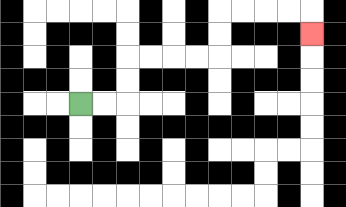{'start': '[3, 4]', 'end': '[13, 1]', 'path_directions': 'R,R,U,U,R,R,R,R,U,U,R,R,R,R,D', 'path_coordinates': '[[3, 4], [4, 4], [5, 4], [5, 3], [5, 2], [6, 2], [7, 2], [8, 2], [9, 2], [9, 1], [9, 0], [10, 0], [11, 0], [12, 0], [13, 0], [13, 1]]'}